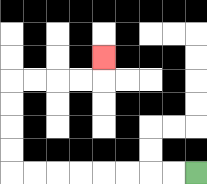{'start': '[8, 7]', 'end': '[4, 2]', 'path_directions': 'L,L,L,L,L,L,L,L,U,U,U,U,R,R,R,R,U', 'path_coordinates': '[[8, 7], [7, 7], [6, 7], [5, 7], [4, 7], [3, 7], [2, 7], [1, 7], [0, 7], [0, 6], [0, 5], [0, 4], [0, 3], [1, 3], [2, 3], [3, 3], [4, 3], [4, 2]]'}